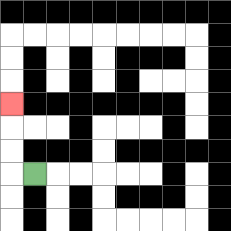{'start': '[1, 7]', 'end': '[0, 4]', 'path_directions': 'L,U,U,U', 'path_coordinates': '[[1, 7], [0, 7], [0, 6], [0, 5], [0, 4]]'}